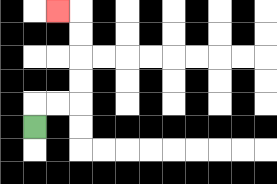{'start': '[1, 5]', 'end': '[2, 0]', 'path_directions': 'U,R,R,U,U,U,U,L', 'path_coordinates': '[[1, 5], [1, 4], [2, 4], [3, 4], [3, 3], [3, 2], [3, 1], [3, 0], [2, 0]]'}